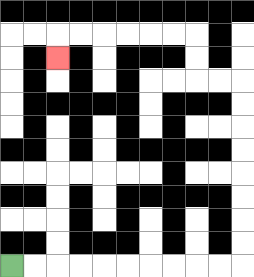{'start': '[0, 11]', 'end': '[2, 2]', 'path_directions': 'R,R,R,R,R,R,R,R,R,R,U,U,U,U,U,U,U,U,L,L,U,U,L,L,L,L,L,L,D', 'path_coordinates': '[[0, 11], [1, 11], [2, 11], [3, 11], [4, 11], [5, 11], [6, 11], [7, 11], [8, 11], [9, 11], [10, 11], [10, 10], [10, 9], [10, 8], [10, 7], [10, 6], [10, 5], [10, 4], [10, 3], [9, 3], [8, 3], [8, 2], [8, 1], [7, 1], [6, 1], [5, 1], [4, 1], [3, 1], [2, 1], [2, 2]]'}